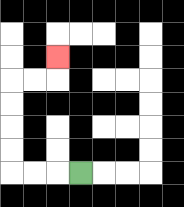{'start': '[3, 7]', 'end': '[2, 2]', 'path_directions': 'L,L,L,U,U,U,U,R,R,U', 'path_coordinates': '[[3, 7], [2, 7], [1, 7], [0, 7], [0, 6], [0, 5], [0, 4], [0, 3], [1, 3], [2, 3], [2, 2]]'}